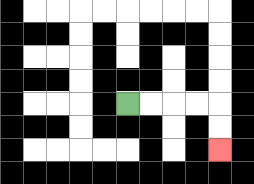{'start': '[5, 4]', 'end': '[9, 6]', 'path_directions': 'R,R,R,R,D,D', 'path_coordinates': '[[5, 4], [6, 4], [7, 4], [8, 4], [9, 4], [9, 5], [9, 6]]'}